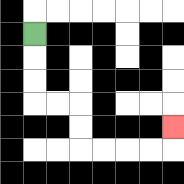{'start': '[1, 1]', 'end': '[7, 5]', 'path_directions': 'D,D,D,R,R,D,D,R,R,R,R,U', 'path_coordinates': '[[1, 1], [1, 2], [1, 3], [1, 4], [2, 4], [3, 4], [3, 5], [3, 6], [4, 6], [5, 6], [6, 6], [7, 6], [7, 5]]'}